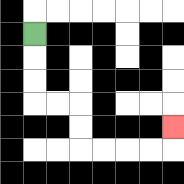{'start': '[1, 1]', 'end': '[7, 5]', 'path_directions': 'D,D,D,R,R,D,D,R,R,R,R,U', 'path_coordinates': '[[1, 1], [1, 2], [1, 3], [1, 4], [2, 4], [3, 4], [3, 5], [3, 6], [4, 6], [5, 6], [6, 6], [7, 6], [7, 5]]'}